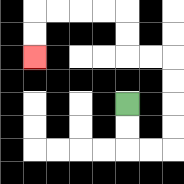{'start': '[5, 4]', 'end': '[1, 2]', 'path_directions': 'D,D,R,R,U,U,U,U,L,L,U,U,L,L,L,L,D,D', 'path_coordinates': '[[5, 4], [5, 5], [5, 6], [6, 6], [7, 6], [7, 5], [7, 4], [7, 3], [7, 2], [6, 2], [5, 2], [5, 1], [5, 0], [4, 0], [3, 0], [2, 0], [1, 0], [1, 1], [1, 2]]'}